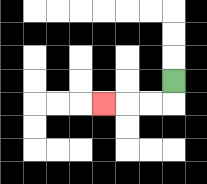{'start': '[7, 3]', 'end': '[4, 4]', 'path_directions': 'D,L,L,L', 'path_coordinates': '[[7, 3], [7, 4], [6, 4], [5, 4], [4, 4]]'}